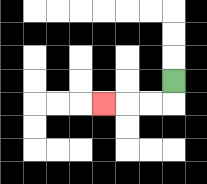{'start': '[7, 3]', 'end': '[4, 4]', 'path_directions': 'D,L,L,L', 'path_coordinates': '[[7, 3], [7, 4], [6, 4], [5, 4], [4, 4]]'}